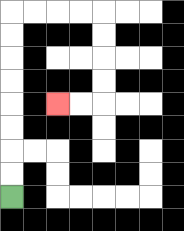{'start': '[0, 8]', 'end': '[2, 4]', 'path_directions': 'U,U,U,U,U,U,U,U,R,R,R,R,D,D,D,D,L,L', 'path_coordinates': '[[0, 8], [0, 7], [0, 6], [0, 5], [0, 4], [0, 3], [0, 2], [0, 1], [0, 0], [1, 0], [2, 0], [3, 0], [4, 0], [4, 1], [4, 2], [4, 3], [4, 4], [3, 4], [2, 4]]'}